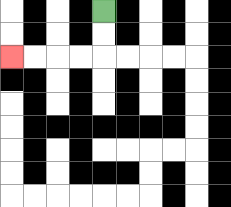{'start': '[4, 0]', 'end': '[0, 2]', 'path_directions': 'D,D,L,L,L,L', 'path_coordinates': '[[4, 0], [4, 1], [4, 2], [3, 2], [2, 2], [1, 2], [0, 2]]'}